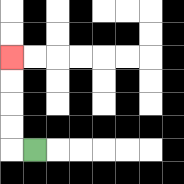{'start': '[1, 6]', 'end': '[0, 2]', 'path_directions': 'L,U,U,U,U', 'path_coordinates': '[[1, 6], [0, 6], [0, 5], [0, 4], [0, 3], [0, 2]]'}